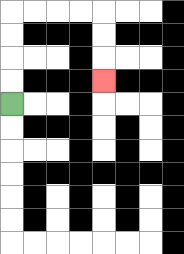{'start': '[0, 4]', 'end': '[4, 3]', 'path_directions': 'U,U,U,U,R,R,R,R,D,D,D', 'path_coordinates': '[[0, 4], [0, 3], [0, 2], [0, 1], [0, 0], [1, 0], [2, 0], [3, 0], [4, 0], [4, 1], [4, 2], [4, 3]]'}